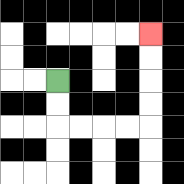{'start': '[2, 3]', 'end': '[6, 1]', 'path_directions': 'D,D,R,R,R,R,U,U,U,U', 'path_coordinates': '[[2, 3], [2, 4], [2, 5], [3, 5], [4, 5], [5, 5], [6, 5], [6, 4], [6, 3], [6, 2], [6, 1]]'}